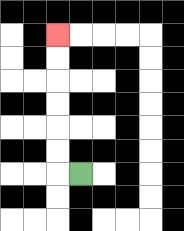{'start': '[3, 7]', 'end': '[2, 1]', 'path_directions': 'L,U,U,U,U,U,U', 'path_coordinates': '[[3, 7], [2, 7], [2, 6], [2, 5], [2, 4], [2, 3], [2, 2], [2, 1]]'}